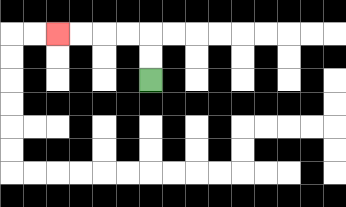{'start': '[6, 3]', 'end': '[2, 1]', 'path_directions': 'U,U,L,L,L,L', 'path_coordinates': '[[6, 3], [6, 2], [6, 1], [5, 1], [4, 1], [3, 1], [2, 1]]'}